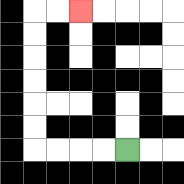{'start': '[5, 6]', 'end': '[3, 0]', 'path_directions': 'L,L,L,L,U,U,U,U,U,U,R,R', 'path_coordinates': '[[5, 6], [4, 6], [3, 6], [2, 6], [1, 6], [1, 5], [1, 4], [1, 3], [1, 2], [1, 1], [1, 0], [2, 0], [3, 0]]'}